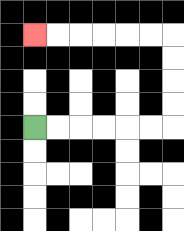{'start': '[1, 5]', 'end': '[1, 1]', 'path_directions': 'R,R,R,R,R,R,U,U,U,U,L,L,L,L,L,L', 'path_coordinates': '[[1, 5], [2, 5], [3, 5], [4, 5], [5, 5], [6, 5], [7, 5], [7, 4], [7, 3], [7, 2], [7, 1], [6, 1], [5, 1], [4, 1], [3, 1], [2, 1], [1, 1]]'}